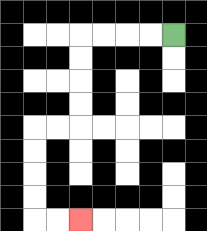{'start': '[7, 1]', 'end': '[3, 9]', 'path_directions': 'L,L,L,L,D,D,D,D,L,L,D,D,D,D,R,R', 'path_coordinates': '[[7, 1], [6, 1], [5, 1], [4, 1], [3, 1], [3, 2], [3, 3], [3, 4], [3, 5], [2, 5], [1, 5], [1, 6], [1, 7], [1, 8], [1, 9], [2, 9], [3, 9]]'}